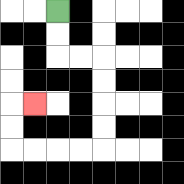{'start': '[2, 0]', 'end': '[1, 4]', 'path_directions': 'D,D,R,R,D,D,D,D,L,L,L,L,U,U,R', 'path_coordinates': '[[2, 0], [2, 1], [2, 2], [3, 2], [4, 2], [4, 3], [4, 4], [4, 5], [4, 6], [3, 6], [2, 6], [1, 6], [0, 6], [0, 5], [0, 4], [1, 4]]'}